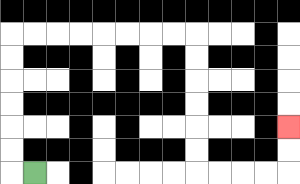{'start': '[1, 7]', 'end': '[12, 5]', 'path_directions': 'L,U,U,U,U,U,U,R,R,R,R,R,R,R,R,D,D,D,D,D,D,R,R,R,R,U,U', 'path_coordinates': '[[1, 7], [0, 7], [0, 6], [0, 5], [0, 4], [0, 3], [0, 2], [0, 1], [1, 1], [2, 1], [3, 1], [4, 1], [5, 1], [6, 1], [7, 1], [8, 1], [8, 2], [8, 3], [8, 4], [8, 5], [8, 6], [8, 7], [9, 7], [10, 7], [11, 7], [12, 7], [12, 6], [12, 5]]'}